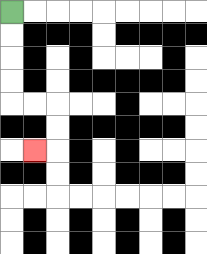{'start': '[0, 0]', 'end': '[1, 6]', 'path_directions': 'D,D,D,D,R,R,D,D,L', 'path_coordinates': '[[0, 0], [0, 1], [0, 2], [0, 3], [0, 4], [1, 4], [2, 4], [2, 5], [2, 6], [1, 6]]'}